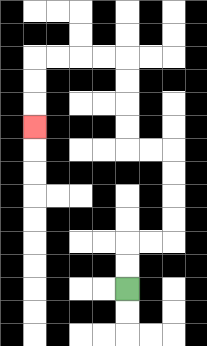{'start': '[5, 12]', 'end': '[1, 5]', 'path_directions': 'U,U,R,R,U,U,U,U,L,L,U,U,U,U,L,L,L,L,D,D,D', 'path_coordinates': '[[5, 12], [5, 11], [5, 10], [6, 10], [7, 10], [7, 9], [7, 8], [7, 7], [7, 6], [6, 6], [5, 6], [5, 5], [5, 4], [5, 3], [5, 2], [4, 2], [3, 2], [2, 2], [1, 2], [1, 3], [1, 4], [1, 5]]'}